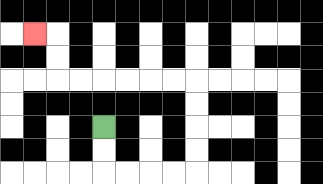{'start': '[4, 5]', 'end': '[1, 1]', 'path_directions': 'D,D,R,R,R,R,U,U,U,U,L,L,L,L,L,L,U,U,L', 'path_coordinates': '[[4, 5], [4, 6], [4, 7], [5, 7], [6, 7], [7, 7], [8, 7], [8, 6], [8, 5], [8, 4], [8, 3], [7, 3], [6, 3], [5, 3], [4, 3], [3, 3], [2, 3], [2, 2], [2, 1], [1, 1]]'}